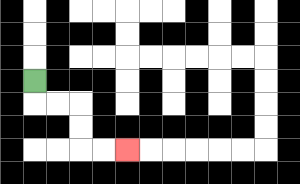{'start': '[1, 3]', 'end': '[5, 6]', 'path_directions': 'D,R,R,D,D,R,R', 'path_coordinates': '[[1, 3], [1, 4], [2, 4], [3, 4], [3, 5], [3, 6], [4, 6], [5, 6]]'}